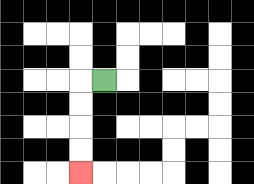{'start': '[4, 3]', 'end': '[3, 7]', 'path_directions': 'L,D,D,D,D', 'path_coordinates': '[[4, 3], [3, 3], [3, 4], [3, 5], [3, 6], [3, 7]]'}